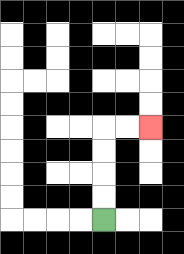{'start': '[4, 9]', 'end': '[6, 5]', 'path_directions': 'U,U,U,U,R,R', 'path_coordinates': '[[4, 9], [4, 8], [4, 7], [4, 6], [4, 5], [5, 5], [6, 5]]'}